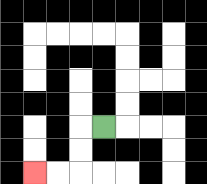{'start': '[4, 5]', 'end': '[1, 7]', 'path_directions': 'L,D,D,L,L', 'path_coordinates': '[[4, 5], [3, 5], [3, 6], [3, 7], [2, 7], [1, 7]]'}